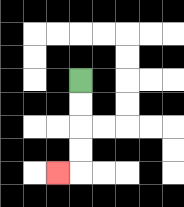{'start': '[3, 3]', 'end': '[2, 7]', 'path_directions': 'D,D,D,D,L', 'path_coordinates': '[[3, 3], [3, 4], [3, 5], [3, 6], [3, 7], [2, 7]]'}